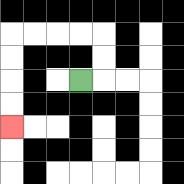{'start': '[3, 3]', 'end': '[0, 5]', 'path_directions': 'R,U,U,L,L,L,L,D,D,D,D', 'path_coordinates': '[[3, 3], [4, 3], [4, 2], [4, 1], [3, 1], [2, 1], [1, 1], [0, 1], [0, 2], [0, 3], [0, 4], [0, 5]]'}